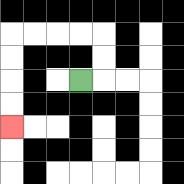{'start': '[3, 3]', 'end': '[0, 5]', 'path_directions': 'R,U,U,L,L,L,L,D,D,D,D', 'path_coordinates': '[[3, 3], [4, 3], [4, 2], [4, 1], [3, 1], [2, 1], [1, 1], [0, 1], [0, 2], [0, 3], [0, 4], [0, 5]]'}